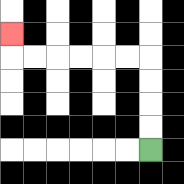{'start': '[6, 6]', 'end': '[0, 1]', 'path_directions': 'U,U,U,U,L,L,L,L,L,L,U', 'path_coordinates': '[[6, 6], [6, 5], [6, 4], [6, 3], [6, 2], [5, 2], [4, 2], [3, 2], [2, 2], [1, 2], [0, 2], [0, 1]]'}